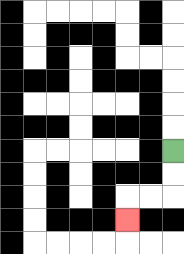{'start': '[7, 6]', 'end': '[5, 9]', 'path_directions': 'D,D,L,L,D', 'path_coordinates': '[[7, 6], [7, 7], [7, 8], [6, 8], [5, 8], [5, 9]]'}